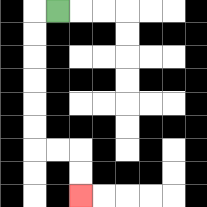{'start': '[2, 0]', 'end': '[3, 8]', 'path_directions': 'L,D,D,D,D,D,D,R,R,D,D', 'path_coordinates': '[[2, 0], [1, 0], [1, 1], [1, 2], [1, 3], [1, 4], [1, 5], [1, 6], [2, 6], [3, 6], [3, 7], [3, 8]]'}